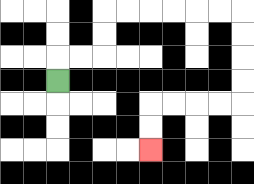{'start': '[2, 3]', 'end': '[6, 6]', 'path_directions': 'U,R,R,U,U,R,R,R,R,R,R,D,D,D,D,L,L,L,L,D,D', 'path_coordinates': '[[2, 3], [2, 2], [3, 2], [4, 2], [4, 1], [4, 0], [5, 0], [6, 0], [7, 0], [8, 0], [9, 0], [10, 0], [10, 1], [10, 2], [10, 3], [10, 4], [9, 4], [8, 4], [7, 4], [6, 4], [6, 5], [6, 6]]'}